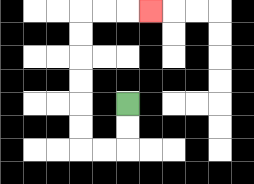{'start': '[5, 4]', 'end': '[6, 0]', 'path_directions': 'D,D,L,L,U,U,U,U,U,U,R,R,R', 'path_coordinates': '[[5, 4], [5, 5], [5, 6], [4, 6], [3, 6], [3, 5], [3, 4], [3, 3], [3, 2], [3, 1], [3, 0], [4, 0], [5, 0], [6, 0]]'}